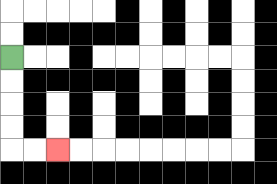{'start': '[0, 2]', 'end': '[2, 6]', 'path_directions': 'D,D,D,D,R,R', 'path_coordinates': '[[0, 2], [0, 3], [0, 4], [0, 5], [0, 6], [1, 6], [2, 6]]'}